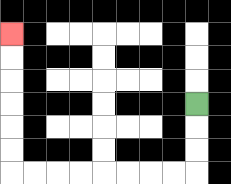{'start': '[8, 4]', 'end': '[0, 1]', 'path_directions': 'D,D,D,L,L,L,L,L,L,L,L,U,U,U,U,U,U', 'path_coordinates': '[[8, 4], [8, 5], [8, 6], [8, 7], [7, 7], [6, 7], [5, 7], [4, 7], [3, 7], [2, 7], [1, 7], [0, 7], [0, 6], [0, 5], [0, 4], [0, 3], [0, 2], [0, 1]]'}